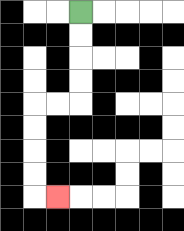{'start': '[3, 0]', 'end': '[2, 8]', 'path_directions': 'D,D,D,D,L,L,D,D,D,D,R', 'path_coordinates': '[[3, 0], [3, 1], [3, 2], [3, 3], [3, 4], [2, 4], [1, 4], [1, 5], [1, 6], [1, 7], [1, 8], [2, 8]]'}